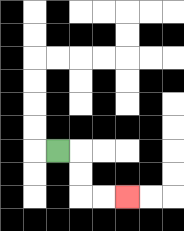{'start': '[2, 6]', 'end': '[5, 8]', 'path_directions': 'R,D,D,R,R', 'path_coordinates': '[[2, 6], [3, 6], [3, 7], [3, 8], [4, 8], [5, 8]]'}